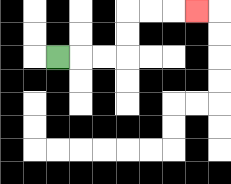{'start': '[2, 2]', 'end': '[8, 0]', 'path_directions': 'R,R,R,U,U,R,R,R', 'path_coordinates': '[[2, 2], [3, 2], [4, 2], [5, 2], [5, 1], [5, 0], [6, 0], [7, 0], [8, 0]]'}